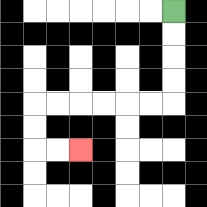{'start': '[7, 0]', 'end': '[3, 6]', 'path_directions': 'D,D,D,D,L,L,L,L,L,L,D,D,R,R', 'path_coordinates': '[[7, 0], [7, 1], [7, 2], [7, 3], [7, 4], [6, 4], [5, 4], [4, 4], [3, 4], [2, 4], [1, 4], [1, 5], [1, 6], [2, 6], [3, 6]]'}